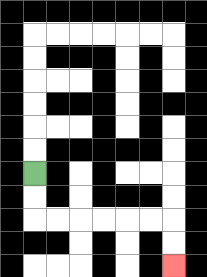{'start': '[1, 7]', 'end': '[7, 11]', 'path_directions': 'D,D,R,R,R,R,R,R,D,D', 'path_coordinates': '[[1, 7], [1, 8], [1, 9], [2, 9], [3, 9], [4, 9], [5, 9], [6, 9], [7, 9], [7, 10], [7, 11]]'}